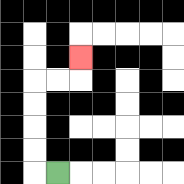{'start': '[2, 7]', 'end': '[3, 2]', 'path_directions': 'L,U,U,U,U,R,R,U', 'path_coordinates': '[[2, 7], [1, 7], [1, 6], [1, 5], [1, 4], [1, 3], [2, 3], [3, 3], [3, 2]]'}